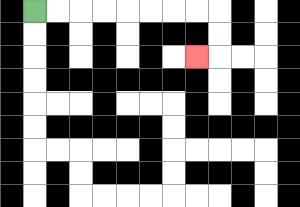{'start': '[1, 0]', 'end': '[8, 2]', 'path_directions': 'R,R,R,R,R,R,R,R,D,D,L', 'path_coordinates': '[[1, 0], [2, 0], [3, 0], [4, 0], [5, 0], [6, 0], [7, 0], [8, 0], [9, 0], [9, 1], [9, 2], [8, 2]]'}